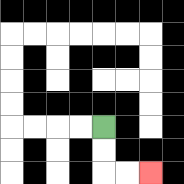{'start': '[4, 5]', 'end': '[6, 7]', 'path_directions': 'D,D,R,R', 'path_coordinates': '[[4, 5], [4, 6], [4, 7], [5, 7], [6, 7]]'}